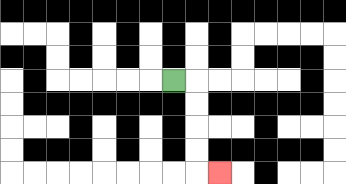{'start': '[7, 3]', 'end': '[9, 7]', 'path_directions': 'R,D,D,D,D,R', 'path_coordinates': '[[7, 3], [8, 3], [8, 4], [8, 5], [8, 6], [8, 7], [9, 7]]'}